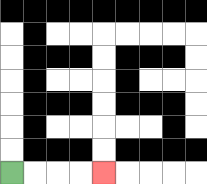{'start': '[0, 7]', 'end': '[4, 7]', 'path_directions': 'R,R,R,R', 'path_coordinates': '[[0, 7], [1, 7], [2, 7], [3, 7], [4, 7]]'}